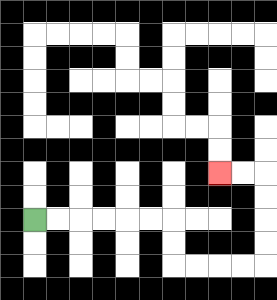{'start': '[1, 9]', 'end': '[9, 7]', 'path_directions': 'R,R,R,R,R,R,D,D,R,R,R,R,U,U,U,U,L,L', 'path_coordinates': '[[1, 9], [2, 9], [3, 9], [4, 9], [5, 9], [6, 9], [7, 9], [7, 10], [7, 11], [8, 11], [9, 11], [10, 11], [11, 11], [11, 10], [11, 9], [11, 8], [11, 7], [10, 7], [9, 7]]'}